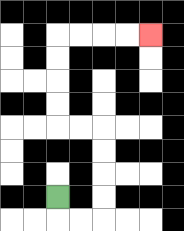{'start': '[2, 8]', 'end': '[6, 1]', 'path_directions': 'D,R,R,U,U,U,U,L,L,U,U,U,U,R,R,R,R', 'path_coordinates': '[[2, 8], [2, 9], [3, 9], [4, 9], [4, 8], [4, 7], [4, 6], [4, 5], [3, 5], [2, 5], [2, 4], [2, 3], [2, 2], [2, 1], [3, 1], [4, 1], [5, 1], [6, 1]]'}